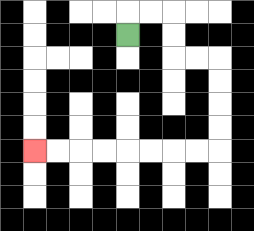{'start': '[5, 1]', 'end': '[1, 6]', 'path_directions': 'U,R,R,D,D,R,R,D,D,D,D,L,L,L,L,L,L,L,L', 'path_coordinates': '[[5, 1], [5, 0], [6, 0], [7, 0], [7, 1], [7, 2], [8, 2], [9, 2], [9, 3], [9, 4], [9, 5], [9, 6], [8, 6], [7, 6], [6, 6], [5, 6], [4, 6], [3, 6], [2, 6], [1, 6]]'}